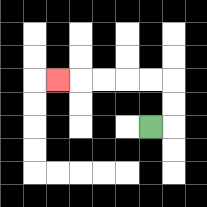{'start': '[6, 5]', 'end': '[2, 3]', 'path_directions': 'R,U,U,L,L,L,L,L', 'path_coordinates': '[[6, 5], [7, 5], [7, 4], [7, 3], [6, 3], [5, 3], [4, 3], [3, 3], [2, 3]]'}